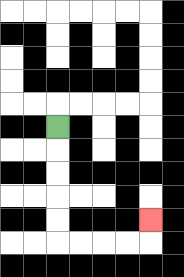{'start': '[2, 5]', 'end': '[6, 9]', 'path_directions': 'D,D,D,D,D,R,R,R,R,U', 'path_coordinates': '[[2, 5], [2, 6], [2, 7], [2, 8], [2, 9], [2, 10], [3, 10], [4, 10], [5, 10], [6, 10], [6, 9]]'}